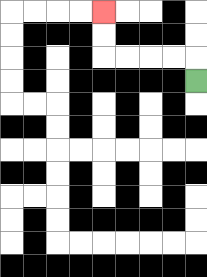{'start': '[8, 3]', 'end': '[4, 0]', 'path_directions': 'U,L,L,L,L,U,U', 'path_coordinates': '[[8, 3], [8, 2], [7, 2], [6, 2], [5, 2], [4, 2], [4, 1], [4, 0]]'}